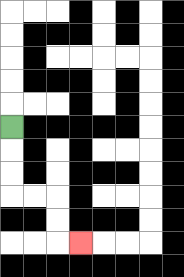{'start': '[0, 5]', 'end': '[3, 10]', 'path_directions': 'D,D,D,R,R,D,D,R', 'path_coordinates': '[[0, 5], [0, 6], [0, 7], [0, 8], [1, 8], [2, 8], [2, 9], [2, 10], [3, 10]]'}